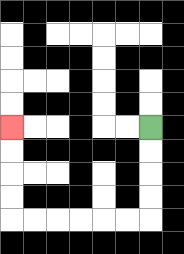{'start': '[6, 5]', 'end': '[0, 5]', 'path_directions': 'D,D,D,D,L,L,L,L,L,L,U,U,U,U', 'path_coordinates': '[[6, 5], [6, 6], [6, 7], [6, 8], [6, 9], [5, 9], [4, 9], [3, 9], [2, 9], [1, 9], [0, 9], [0, 8], [0, 7], [0, 6], [0, 5]]'}